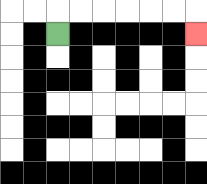{'start': '[2, 1]', 'end': '[8, 1]', 'path_directions': 'U,R,R,R,R,R,R,D', 'path_coordinates': '[[2, 1], [2, 0], [3, 0], [4, 0], [5, 0], [6, 0], [7, 0], [8, 0], [8, 1]]'}